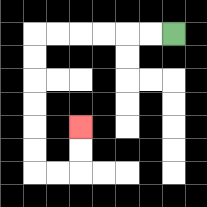{'start': '[7, 1]', 'end': '[3, 5]', 'path_directions': 'L,L,L,L,L,L,D,D,D,D,D,D,R,R,U,U', 'path_coordinates': '[[7, 1], [6, 1], [5, 1], [4, 1], [3, 1], [2, 1], [1, 1], [1, 2], [1, 3], [1, 4], [1, 5], [1, 6], [1, 7], [2, 7], [3, 7], [3, 6], [3, 5]]'}